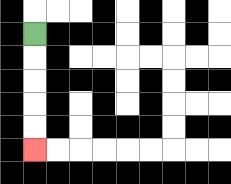{'start': '[1, 1]', 'end': '[1, 6]', 'path_directions': 'D,D,D,D,D', 'path_coordinates': '[[1, 1], [1, 2], [1, 3], [1, 4], [1, 5], [1, 6]]'}